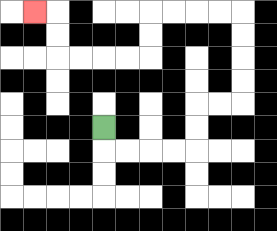{'start': '[4, 5]', 'end': '[1, 0]', 'path_directions': 'D,R,R,R,R,U,U,R,R,U,U,U,U,L,L,L,L,D,D,L,L,L,L,U,U,L', 'path_coordinates': '[[4, 5], [4, 6], [5, 6], [6, 6], [7, 6], [8, 6], [8, 5], [8, 4], [9, 4], [10, 4], [10, 3], [10, 2], [10, 1], [10, 0], [9, 0], [8, 0], [7, 0], [6, 0], [6, 1], [6, 2], [5, 2], [4, 2], [3, 2], [2, 2], [2, 1], [2, 0], [1, 0]]'}